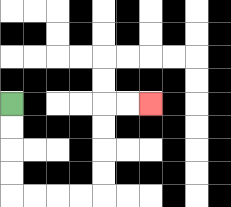{'start': '[0, 4]', 'end': '[6, 4]', 'path_directions': 'D,D,D,D,R,R,R,R,U,U,U,U,R,R', 'path_coordinates': '[[0, 4], [0, 5], [0, 6], [0, 7], [0, 8], [1, 8], [2, 8], [3, 8], [4, 8], [4, 7], [4, 6], [4, 5], [4, 4], [5, 4], [6, 4]]'}